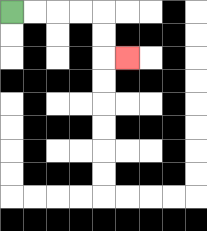{'start': '[0, 0]', 'end': '[5, 2]', 'path_directions': 'R,R,R,R,D,D,R', 'path_coordinates': '[[0, 0], [1, 0], [2, 0], [3, 0], [4, 0], [4, 1], [4, 2], [5, 2]]'}